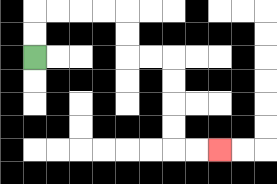{'start': '[1, 2]', 'end': '[9, 6]', 'path_directions': 'U,U,R,R,R,R,D,D,R,R,D,D,D,D,R,R', 'path_coordinates': '[[1, 2], [1, 1], [1, 0], [2, 0], [3, 0], [4, 0], [5, 0], [5, 1], [5, 2], [6, 2], [7, 2], [7, 3], [7, 4], [7, 5], [7, 6], [8, 6], [9, 6]]'}